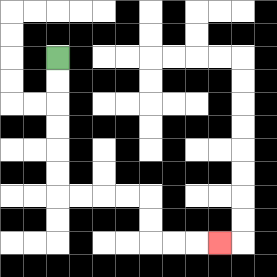{'start': '[2, 2]', 'end': '[9, 10]', 'path_directions': 'D,D,D,D,D,D,R,R,R,R,D,D,R,R,R', 'path_coordinates': '[[2, 2], [2, 3], [2, 4], [2, 5], [2, 6], [2, 7], [2, 8], [3, 8], [4, 8], [5, 8], [6, 8], [6, 9], [6, 10], [7, 10], [8, 10], [9, 10]]'}